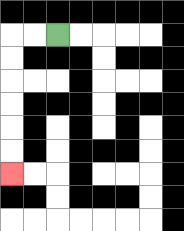{'start': '[2, 1]', 'end': '[0, 7]', 'path_directions': 'L,L,D,D,D,D,D,D', 'path_coordinates': '[[2, 1], [1, 1], [0, 1], [0, 2], [0, 3], [0, 4], [0, 5], [0, 6], [0, 7]]'}